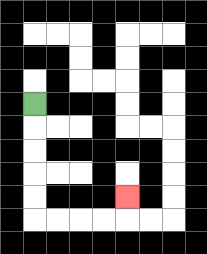{'start': '[1, 4]', 'end': '[5, 8]', 'path_directions': 'D,D,D,D,D,R,R,R,R,U', 'path_coordinates': '[[1, 4], [1, 5], [1, 6], [1, 7], [1, 8], [1, 9], [2, 9], [3, 9], [4, 9], [5, 9], [5, 8]]'}